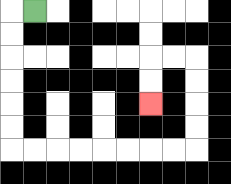{'start': '[1, 0]', 'end': '[6, 4]', 'path_directions': 'L,D,D,D,D,D,D,R,R,R,R,R,R,R,R,U,U,U,U,L,L,D,D', 'path_coordinates': '[[1, 0], [0, 0], [0, 1], [0, 2], [0, 3], [0, 4], [0, 5], [0, 6], [1, 6], [2, 6], [3, 6], [4, 6], [5, 6], [6, 6], [7, 6], [8, 6], [8, 5], [8, 4], [8, 3], [8, 2], [7, 2], [6, 2], [6, 3], [6, 4]]'}